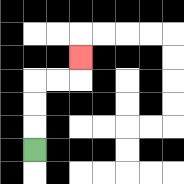{'start': '[1, 6]', 'end': '[3, 2]', 'path_directions': 'U,U,U,R,R,U', 'path_coordinates': '[[1, 6], [1, 5], [1, 4], [1, 3], [2, 3], [3, 3], [3, 2]]'}